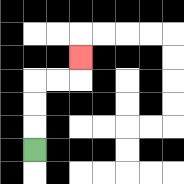{'start': '[1, 6]', 'end': '[3, 2]', 'path_directions': 'U,U,U,R,R,U', 'path_coordinates': '[[1, 6], [1, 5], [1, 4], [1, 3], [2, 3], [3, 3], [3, 2]]'}